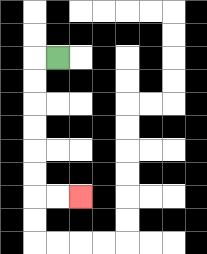{'start': '[2, 2]', 'end': '[3, 8]', 'path_directions': 'L,D,D,D,D,D,D,R,R', 'path_coordinates': '[[2, 2], [1, 2], [1, 3], [1, 4], [1, 5], [1, 6], [1, 7], [1, 8], [2, 8], [3, 8]]'}